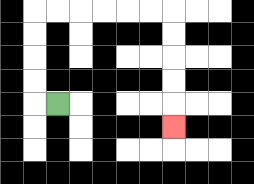{'start': '[2, 4]', 'end': '[7, 5]', 'path_directions': 'L,U,U,U,U,R,R,R,R,R,R,D,D,D,D,D', 'path_coordinates': '[[2, 4], [1, 4], [1, 3], [1, 2], [1, 1], [1, 0], [2, 0], [3, 0], [4, 0], [5, 0], [6, 0], [7, 0], [7, 1], [7, 2], [7, 3], [7, 4], [7, 5]]'}